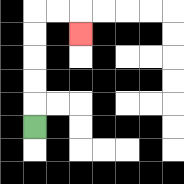{'start': '[1, 5]', 'end': '[3, 1]', 'path_directions': 'U,U,U,U,U,R,R,D', 'path_coordinates': '[[1, 5], [1, 4], [1, 3], [1, 2], [1, 1], [1, 0], [2, 0], [3, 0], [3, 1]]'}